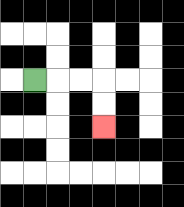{'start': '[1, 3]', 'end': '[4, 5]', 'path_directions': 'R,R,R,D,D', 'path_coordinates': '[[1, 3], [2, 3], [3, 3], [4, 3], [4, 4], [4, 5]]'}